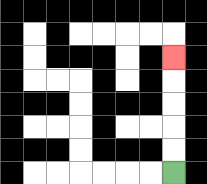{'start': '[7, 7]', 'end': '[7, 2]', 'path_directions': 'U,U,U,U,U', 'path_coordinates': '[[7, 7], [7, 6], [7, 5], [7, 4], [7, 3], [7, 2]]'}